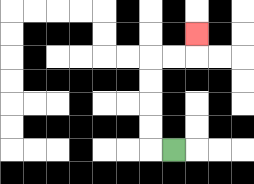{'start': '[7, 6]', 'end': '[8, 1]', 'path_directions': 'L,U,U,U,U,R,R,U', 'path_coordinates': '[[7, 6], [6, 6], [6, 5], [6, 4], [6, 3], [6, 2], [7, 2], [8, 2], [8, 1]]'}